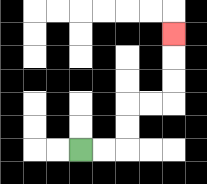{'start': '[3, 6]', 'end': '[7, 1]', 'path_directions': 'R,R,U,U,R,R,U,U,U', 'path_coordinates': '[[3, 6], [4, 6], [5, 6], [5, 5], [5, 4], [6, 4], [7, 4], [7, 3], [7, 2], [7, 1]]'}